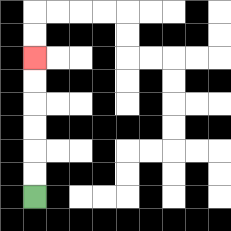{'start': '[1, 8]', 'end': '[1, 2]', 'path_directions': 'U,U,U,U,U,U', 'path_coordinates': '[[1, 8], [1, 7], [1, 6], [1, 5], [1, 4], [1, 3], [1, 2]]'}